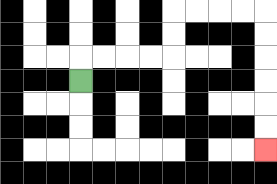{'start': '[3, 3]', 'end': '[11, 6]', 'path_directions': 'U,R,R,R,R,U,U,R,R,R,R,D,D,D,D,D,D', 'path_coordinates': '[[3, 3], [3, 2], [4, 2], [5, 2], [6, 2], [7, 2], [7, 1], [7, 0], [8, 0], [9, 0], [10, 0], [11, 0], [11, 1], [11, 2], [11, 3], [11, 4], [11, 5], [11, 6]]'}